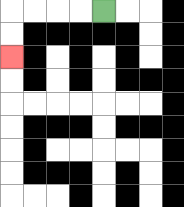{'start': '[4, 0]', 'end': '[0, 2]', 'path_directions': 'L,L,L,L,D,D', 'path_coordinates': '[[4, 0], [3, 0], [2, 0], [1, 0], [0, 0], [0, 1], [0, 2]]'}